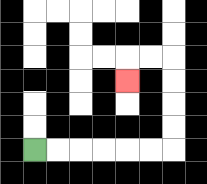{'start': '[1, 6]', 'end': '[5, 3]', 'path_directions': 'R,R,R,R,R,R,U,U,U,U,L,L,D', 'path_coordinates': '[[1, 6], [2, 6], [3, 6], [4, 6], [5, 6], [6, 6], [7, 6], [7, 5], [7, 4], [7, 3], [7, 2], [6, 2], [5, 2], [5, 3]]'}